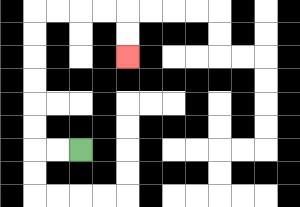{'start': '[3, 6]', 'end': '[5, 2]', 'path_directions': 'L,L,U,U,U,U,U,U,R,R,R,R,D,D', 'path_coordinates': '[[3, 6], [2, 6], [1, 6], [1, 5], [1, 4], [1, 3], [1, 2], [1, 1], [1, 0], [2, 0], [3, 0], [4, 0], [5, 0], [5, 1], [5, 2]]'}